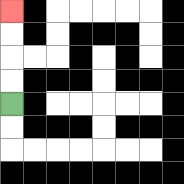{'start': '[0, 4]', 'end': '[0, 0]', 'path_directions': 'U,U,U,U', 'path_coordinates': '[[0, 4], [0, 3], [0, 2], [0, 1], [0, 0]]'}